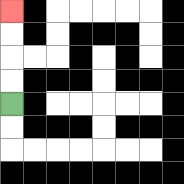{'start': '[0, 4]', 'end': '[0, 0]', 'path_directions': 'U,U,U,U', 'path_coordinates': '[[0, 4], [0, 3], [0, 2], [0, 1], [0, 0]]'}